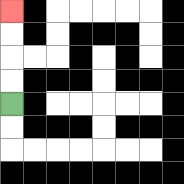{'start': '[0, 4]', 'end': '[0, 0]', 'path_directions': 'U,U,U,U', 'path_coordinates': '[[0, 4], [0, 3], [0, 2], [0, 1], [0, 0]]'}